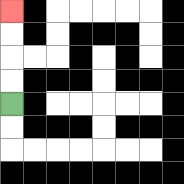{'start': '[0, 4]', 'end': '[0, 0]', 'path_directions': 'U,U,U,U', 'path_coordinates': '[[0, 4], [0, 3], [0, 2], [0, 1], [0, 0]]'}